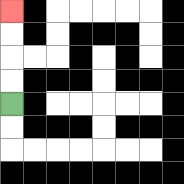{'start': '[0, 4]', 'end': '[0, 0]', 'path_directions': 'U,U,U,U', 'path_coordinates': '[[0, 4], [0, 3], [0, 2], [0, 1], [0, 0]]'}